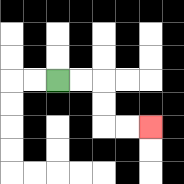{'start': '[2, 3]', 'end': '[6, 5]', 'path_directions': 'R,R,D,D,R,R', 'path_coordinates': '[[2, 3], [3, 3], [4, 3], [4, 4], [4, 5], [5, 5], [6, 5]]'}